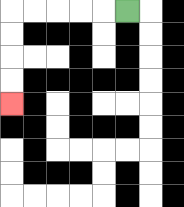{'start': '[5, 0]', 'end': '[0, 4]', 'path_directions': 'L,L,L,L,L,D,D,D,D', 'path_coordinates': '[[5, 0], [4, 0], [3, 0], [2, 0], [1, 0], [0, 0], [0, 1], [0, 2], [0, 3], [0, 4]]'}